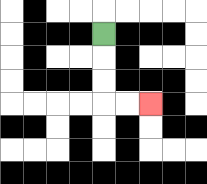{'start': '[4, 1]', 'end': '[6, 4]', 'path_directions': 'D,D,D,R,R', 'path_coordinates': '[[4, 1], [4, 2], [4, 3], [4, 4], [5, 4], [6, 4]]'}